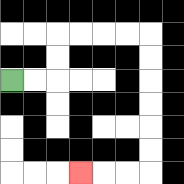{'start': '[0, 3]', 'end': '[3, 7]', 'path_directions': 'R,R,U,U,R,R,R,R,D,D,D,D,D,D,L,L,L', 'path_coordinates': '[[0, 3], [1, 3], [2, 3], [2, 2], [2, 1], [3, 1], [4, 1], [5, 1], [6, 1], [6, 2], [6, 3], [6, 4], [6, 5], [6, 6], [6, 7], [5, 7], [4, 7], [3, 7]]'}